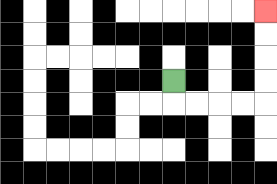{'start': '[7, 3]', 'end': '[11, 0]', 'path_directions': 'D,R,R,R,R,U,U,U,U', 'path_coordinates': '[[7, 3], [7, 4], [8, 4], [9, 4], [10, 4], [11, 4], [11, 3], [11, 2], [11, 1], [11, 0]]'}